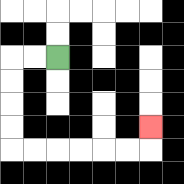{'start': '[2, 2]', 'end': '[6, 5]', 'path_directions': 'L,L,D,D,D,D,R,R,R,R,R,R,U', 'path_coordinates': '[[2, 2], [1, 2], [0, 2], [0, 3], [0, 4], [0, 5], [0, 6], [1, 6], [2, 6], [3, 6], [4, 6], [5, 6], [6, 6], [6, 5]]'}